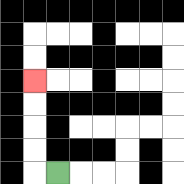{'start': '[2, 7]', 'end': '[1, 3]', 'path_directions': 'L,U,U,U,U', 'path_coordinates': '[[2, 7], [1, 7], [1, 6], [1, 5], [1, 4], [1, 3]]'}